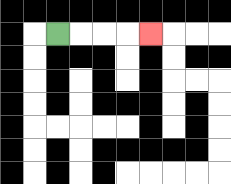{'start': '[2, 1]', 'end': '[6, 1]', 'path_directions': 'R,R,R,R', 'path_coordinates': '[[2, 1], [3, 1], [4, 1], [5, 1], [6, 1]]'}